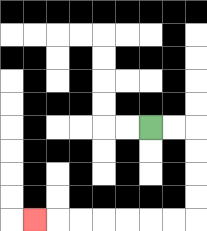{'start': '[6, 5]', 'end': '[1, 9]', 'path_directions': 'R,R,D,D,D,D,L,L,L,L,L,L,L', 'path_coordinates': '[[6, 5], [7, 5], [8, 5], [8, 6], [8, 7], [8, 8], [8, 9], [7, 9], [6, 9], [5, 9], [4, 9], [3, 9], [2, 9], [1, 9]]'}